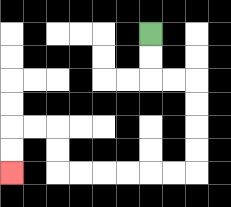{'start': '[6, 1]', 'end': '[0, 7]', 'path_directions': 'D,D,R,R,D,D,D,D,L,L,L,L,L,L,U,U,L,L,D,D', 'path_coordinates': '[[6, 1], [6, 2], [6, 3], [7, 3], [8, 3], [8, 4], [8, 5], [8, 6], [8, 7], [7, 7], [6, 7], [5, 7], [4, 7], [3, 7], [2, 7], [2, 6], [2, 5], [1, 5], [0, 5], [0, 6], [0, 7]]'}